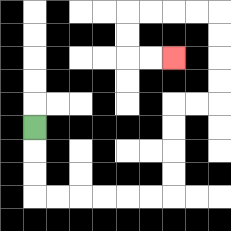{'start': '[1, 5]', 'end': '[7, 2]', 'path_directions': 'D,D,D,R,R,R,R,R,R,U,U,U,U,R,R,U,U,U,U,L,L,L,L,D,D,R,R', 'path_coordinates': '[[1, 5], [1, 6], [1, 7], [1, 8], [2, 8], [3, 8], [4, 8], [5, 8], [6, 8], [7, 8], [7, 7], [7, 6], [7, 5], [7, 4], [8, 4], [9, 4], [9, 3], [9, 2], [9, 1], [9, 0], [8, 0], [7, 0], [6, 0], [5, 0], [5, 1], [5, 2], [6, 2], [7, 2]]'}